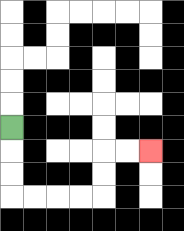{'start': '[0, 5]', 'end': '[6, 6]', 'path_directions': 'D,D,D,R,R,R,R,U,U,R,R', 'path_coordinates': '[[0, 5], [0, 6], [0, 7], [0, 8], [1, 8], [2, 8], [3, 8], [4, 8], [4, 7], [4, 6], [5, 6], [6, 6]]'}